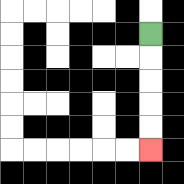{'start': '[6, 1]', 'end': '[6, 6]', 'path_directions': 'D,D,D,D,D', 'path_coordinates': '[[6, 1], [6, 2], [6, 3], [6, 4], [6, 5], [6, 6]]'}